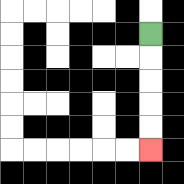{'start': '[6, 1]', 'end': '[6, 6]', 'path_directions': 'D,D,D,D,D', 'path_coordinates': '[[6, 1], [6, 2], [6, 3], [6, 4], [6, 5], [6, 6]]'}